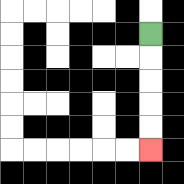{'start': '[6, 1]', 'end': '[6, 6]', 'path_directions': 'D,D,D,D,D', 'path_coordinates': '[[6, 1], [6, 2], [6, 3], [6, 4], [6, 5], [6, 6]]'}